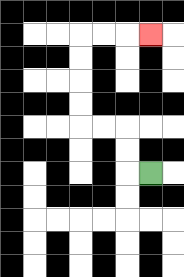{'start': '[6, 7]', 'end': '[6, 1]', 'path_directions': 'L,U,U,L,L,U,U,U,U,R,R,R', 'path_coordinates': '[[6, 7], [5, 7], [5, 6], [5, 5], [4, 5], [3, 5], [3, 4], [3, 3], [3, 2], [3, 1], [4, 1], [5, 1], [6, 1]]'}